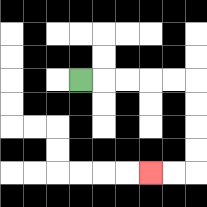{'start': '[3, 3]', 'end': '[6, 7]', 'path_directions': 'R,R,R,R,R,D,D,D,D,L,L', 'path_coordinates': '[[3, 3], [4, 3], [5, 3], [6, 3], [7, 3], [8, 3], [8, 4], [8, 5], [8, 6], [8, 7], [7, 7], [6, 7]]'}